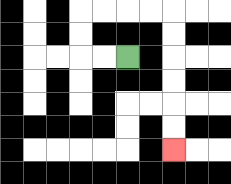{'start': '[5, 2]', 'end': '[7, 6]', 'path_directions': 'L,L,U,U,R,R,R,R,D,D,D,D,D,D', 'path_coordinates': '[[5, 2], [4, 2], [3, 2], [3, 1], [3, 0], [4, 0], [5, 0], [6, 0], [7, 0], [7, 1], [7, 2], [7, 3], [7, 4], [7, 5], [7, 6]]'}